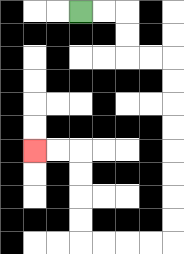{'start': '[3, 0]', 'end': '[1, 6]', 'path_directions': 'R,R,D,D,R,R,D,D,D,D,D,D,D,D,L,L,L,L,U,U,U,U,L,L', 'path_coordinates': '[[3, 0], [4, 0], [5, 0], [5, 1], [5, 2], [6, 2], [7, 2], [7, 3], [7, 4], [7, 5], [7, 6], [7, 7], [7, 8], [7, 9], [7, 10], [6, 10], [5, 10], [4, 10], [3, 10], [3, 9], [3, 8], [3, 7], [3, 6], [2, 6], [1, 6]]'}